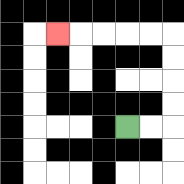{'start': '[5, 5]', 'end': '[2, 1]', 'path_directions': 'R,R,U,U,U,U,L,L,L,L,L', 'path_coordinates': '[[5, 5], [6, 5], [7, 5], [7, 4], [7, 3], [7, 2], [7, 1], [6, 1], [5, 1], [4, 1], [3, 1], [2, 1]]'}